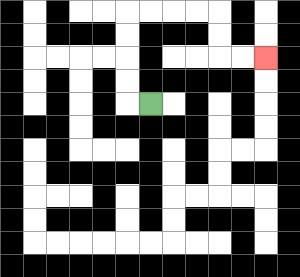{'start': '[6, 4]', 'end': '[11, 2]', 'path_directions': 'L,U,U,U,U,R,R,R,R,D,D,R,R', 'path_coordinates': '[[6, 4], [5, 4], [5, 3], [5, 2], [5, 1], [5, 0], [6, 0], [7, 0], [8, 0], [9, 0], [9, 1], [9, 2], [10, 2], [11, 2]]'}